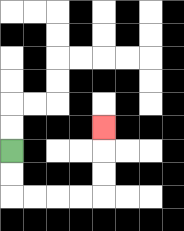{'start': '[0, 6]', 'end': '[4, 5]', 'path_directions': 'D,D,R,R,R,R,U,U,U', 'path_coordinates': '[[0, 6], [0, 7], [0, 8], [1, 8], [2, 8], [3, 8], [4, 8], [4, 7], [4, 6], [4, 5]]'}